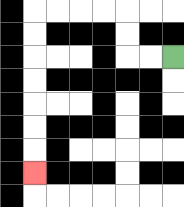{'start': '[7, 2]', 'end': '[1, 7]', 'path_directions': 'L,L,U,U,L,L,L,L,D,D,D,D,D,D,D', 'path_coordinates': '[[7, 2], [6, 2], [5, 2], [5, 1], [5, 0], [4, 0], [3, 0], [2, 0], [1, 0], [1, 1], [1, 2], [1, 3], [1, 4], [1, 5], [1, 6], [1, 7]]'}